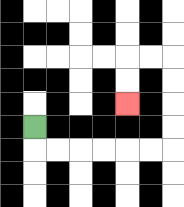{'start': '[1, 5]', 'end': '[5, 4]', 'path_directions': 'D,R,R,R,R,R,R,U,U,U,U,L,L,D,D', 'path_coordinates': '[[1, 5], [1, 6], [2, 6], [3, 6], [4, 6], [5, 6], [6, 6], [7, 6], [7, 5], [7, 4], [7, 3], [7, 2], [6, 2], [5, 2], [5, 3], [5, 4]]'}